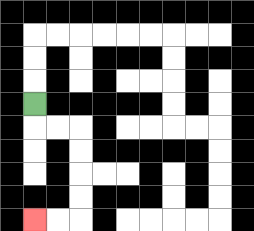{'start': '[1, 4]', 'end': '[1, 9]', 'path_directions': 'D,R,R,D,D,D,D,L,L', 'path_coordinates': '[[1, 4], [1, 5], [2, 5], [3, 5], [3, 6], [3, 7], [3, 8], [3, 9], [2, 9], [1, 9]]'}